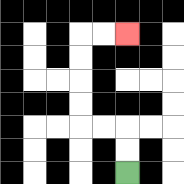{'start': '[5, 7]', 'end': '[5, 1]', 'path_directions': 'U,U,L,L,U,U,U,U,R,R', 'path_coordinates': '[[5, 7], [5, 6], [5, 5], [4, 5], [3, 5], [3, 4], [3, 3], [3, 2], [3, 1], [4, 1], [5, 1]]'}